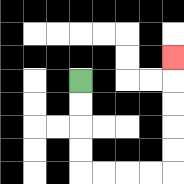{'start': '[3, 3]', 'end': '[7, 2]', 'path_directions': 'D,D,D,D,R,R,R,R,U,U,U,U,U', 'path_coordinates': '[[3, 3], [3, 4], [3, 5], [3, 6], [3, 7], [4, 7], [5, 7], [6, 7], [7, 7], [7, 6], [7, 5], [7, 4], [7, 3], [7, 2]]'}